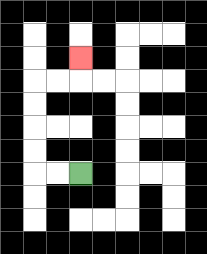{'start': '[3, 7]', 'end': '[3, 2]', 'path_directions': 'L,L,U,U,U,U,R,R,U', 'path_coordinates': '[[3, 7], [2, 7], [1, 7], [1, 6], [1, 5], [1, 4], [1, 3], [2, 3], [3, 3], [3, 2]]'}